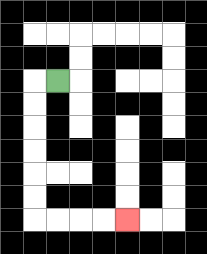{'start': '[2, 3]', 'end': '[5, 9]', 'path_directions': 'L,D,D,D,D,D,D,R,R,R,R', 'path_coordinates': '[[2, 3], [1, 3], [1, 4], [1, 5], [1, 6], [1, 7], [1, 8], [1, 9], [2, 9], [3, 9], [4, 9], [5, 9]]'}